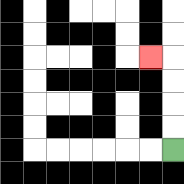{'start': '[7, 6]', 'end': '[6, 2]', 'path_directions': 'U,U,U,U,L', 'path_coordinates': '[[7, 6], [7, 5], [7, 4], [7, 3], [7, 2], [6, 2]]'}